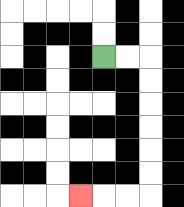{'start': '[4, 2]', 'end': '[3, 8]', 'path_directions': 'R,R,D,D,D,D,D,D,L,L,L', 'path_coordinates': '[[4, 2], [5, 2], [6, 2], [6, 3], [6, 4], [6, 5], [6, 6], [6, 7], [6, 8], [5, 8], [4, 8], [3, 8]]'}